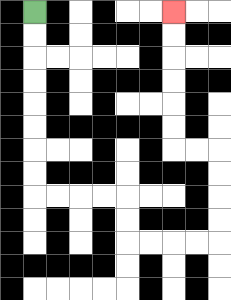{'start': '[1, 0]', 'end': '[7, 0]', 'path_directions': 'D,D,D,D,D,D,D,D,R,R,R,R,D,D,R,R,R,R,U,U,U,U,L,L,U,U,U,U,U,U', 'path_coordinates': '[[1, 0], [1, 1], [1, 2], [1, 3], [1, 4], [1, 5], [1, 6], [1, 7], [1, 8], [2, 8], [3, 8], [4, 8], [5, 8], [5, 9], [5, 10], [6, 10], [7, 10], [8, 10], [9, 10], [9, 9], [9, 8], [9, 7], [9, 6], [8, 6], [7, 6], [7, 5], [7, 4], [7, 3], [7, 2], [7, 1], [7, 0]]'}